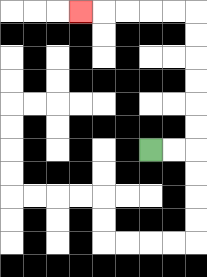{'start': '[6, 6]', 'end': '[3, 0]', 'path_directions': 'R,R,U,U,U,U,U,U,L,L,L,L,L', 'path_coordinates': '[[6, 6], [7, 6], [8, 6], [8, 5], [8, 4], [8, 3], [8, 2], [8, 1], [8, 0], [7, 0], [6, 0], [5, 0], [4, 0], [3, 0]]'}